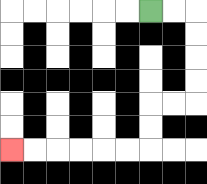{'start': '[6, 0]', 'end': '[0, 6]', 'path_directions': 'R,R,D,D,D,D,L,L,D,D,L,L,L,L,L,L', 'path_coordinates': '[[6, 0], [7, 0], [8, 0], [8, 1], [8, 2], [8, 3], [8, 4], [7, 4], [6, 4], [6, 5], [6, 6], [5, 6], [4, 6], [3, 6], [2, 6], [1, 6], [0, 6]]'}